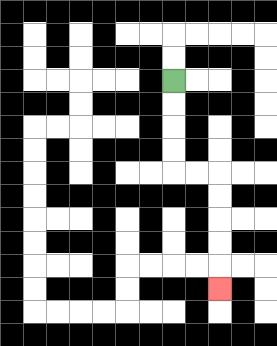{'start': '[7, 3]', 'end': '[9, 12]', 'path_directions': 'D,D,D,D,R,R,D,D,D,D,D', 'path_coordinates': '[[7, 3], [7, 4], [7, 5], [7, 6], [7, 7], [8, 7], [9, 7], [9, 8], [9, 9], [9, 10], [9, 11], [9, 12]]'}